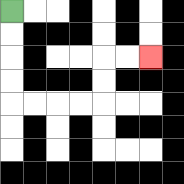{'start': '[0, 0]', 'end': '[6, 2]', 'path_directions': 'D,D,D,D,R,R,R,R,U,U,R,R', 'path_coordinates': '[[0, 0], [0, 1], [0, 2], [0, 3], [0, 4], [1, 4], [2, 4], [3, 4], [4, 4], [4, 3], [4, 2], [5, 2], [6, 2]]'}